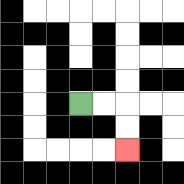{'start': '[3, 4]', 'end': '[5, 6]', 'path_directions': 'R,R,D,D', 'path_coordinates': '[[3, 4], [4, 4], [5, 4], [5, 5], [5, 6]]'}